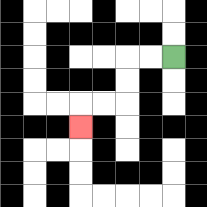{'start': '[7, 2]', 'end': '[3, 5]', 'path_directions': 'L,L,D,D,L,L,D', 'path_coordinates': '[[7, 2], [6, 2], [5, 2], [5, 3], [5, 4], [4, 4], [3, 4], [3, 5]]'}